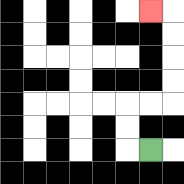{'start': '[6, 6]', 'end': '[6, 0]', 'path_directions': 'L,U,U,R,R,U,U,U,U,L', 'path_coordinates': '[[6, 6], [5, 6], [5, 5], [5, 4], [6, 4], [7, 4], [7, 3], [7, 2], [7, 1], [7, 0], [6, 0]]'}